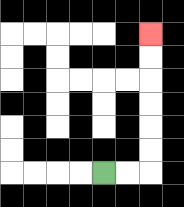{'start': '[4, 7]', 'end': '[6, 1]', 'path_directions': 'R,R,U,U,U,U,U,U', 'path_coordinates': '[[4, 7], [5, 7], [6, 7], [6, 6], [6, 5], [6, 4], [6, 3], [6, 2], [6, 1]]'}